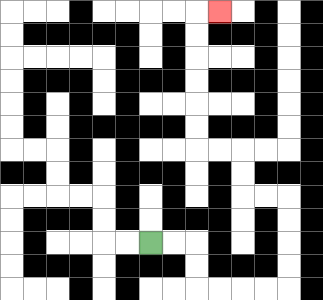{'start': '[6, 10]', 'end': '[9, 0]', 'path_directions': 'R,R,D,D,R,R,R,R,U,U,U,U,L,L,U,U,L,L,U,U,U,U,U,U,R', 'path_coordinates': '[[6, 10], [7, 10], [8, 10], [8, 11], [8, 12], [9, 12], [10, 12], [11, 12], [12, 12], [12, 11], [12, 10], [12, 9], [12, 8], [11, 8], [10, 8], [10, 7], [10, 6], [9, 6], [8, 6], [8, 5], [8, 4], [8, 3], [8, 2], [8, 1], [8, 0], [9, 0]]'}